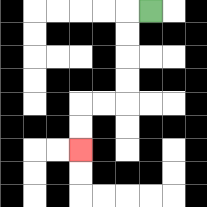{'start': '[6, 0]', 'end': '[3, 6]', 'path_directions': 'L,D,D,D,D,L,L,D,D', 'path_coordinates': '[[6, 0], [5, 0], [5, 1], [5, 2], [5, 3], [5, 4], [4, 4], [3, 4], [3, 5], [3, 6]]'}